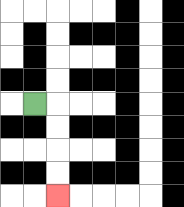{'start': '[1, 4]', 'end': '[2, 8]', 'path_directions': 'R,D,D,D,D', 'path_coordinates': '[[1, 4], [2, 4], [2, 5], [2, 6], [2, 7], [2, 8]]'}